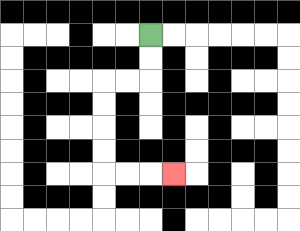{'start': '[6, 1]', 'end': '[7, 7]', 'path_directions': 'D,D,L,L,D,D,D,D,R,R,R', 'path_coordinates': '[[6, 1], [6, 2], [6, 3], [5, 3], [4, 3], [4, 4], [4, 5], [4, 6], [4, 7], [5, 7], [6, 7], [7, 7]]'}